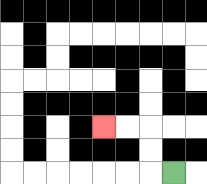{'start': '[7, 7]', 'end': '[4, 5]', 'path_directions': 'L,U,U,L,L', 'path_coordinates': '[[7, 7], [6, 7], [6, 6], [6, 5], [5, 5], [4, 5]]'}